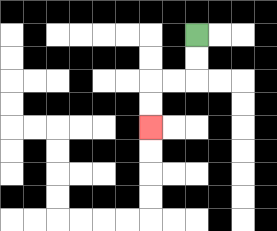{'start': '[8, 1]', 'end': '[6, 5]', 'path_directions': 'D,D,L,L,D,D', 'path_coordinates': '[[8, 1], [8, 2], [8, 3], [7, 3], [6, 3], [6, 4], [6, 5]]'}